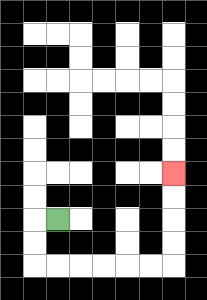{'start': '[2, 9]', 'end': '[7, 7]', 'path_directions': 'L,D,D,R,R,R,R,R,R,U,U,U,U', 'path_coordinates': '[[2, 9], [1, 9], [1, 10], [1, 11], [2, 11], [3, 11], [4, 11], [5, 11], [6, 11], [7, 11], [7, 10], [7, 9], [7, 8], [7, 7]]'}